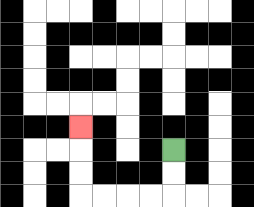{'start': '[7, 6]', 'end': '[3, 5]', 'path_directions': 'D,D,L,L,L,L,U,U,U', 'path_coordinates': '[[7, 6], [7, 7], [7, 8], [6, 8], [5, 8], [4, 8], [3, 8], [3, 7], [3, 6], [3, 5]]'}